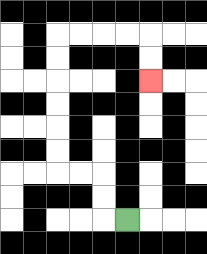{'start': '[5, 9]', 'end': '[6, 3]', 'path_directions': 'L,U,U,L,L,U,U,U,U,U,U,R,R,R,R,D,D', 'path_coordinates': '[[5, 9], [4, 9], [4, 8], [4, 7], [3, 7], [2, 7], [2, 6], [2, 5], [2, 4], [2, 3], [2, 2], [2, 1], [3, 1], [4, 1], [5, 1], [6, 1], [6, 2], [6, 3]]'}